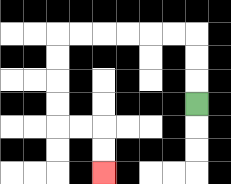{'start': '[8, 4]', 'end': '[4, 7]', 'path_directions': 'U,U,U,L,L,L,L,L,L,D,D,D,D,R,R,D,D', 'path_coordinates': '[[8, 4], [8, 3], [8, 2], [8, 1], [7, 1], [6, 1], [5, 1], [4, 1], [3, 1], [2, 1], [2, 2], [2, 3], [2, 4], [2, 5], [3, 5], [4, 5], [4, 6], [4, 7]]'}